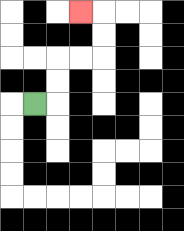{'start': '[1, 4]', 'end': '[3, 0]', 'path_directions': 'R,U,U,R,R,U,U,L', 'path_coordinates': '[[1, 4], [2, 4], [2, 3], [2, 2], [3, 2], [4, 2], [4, 1], [4, 0], [3, 0]]'}